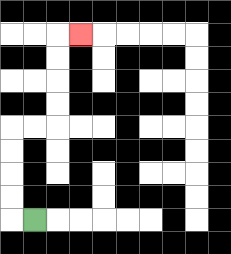{'start': '[1, 9]', 'end': '[3, 1]', 'path_directions': 'L,U,U,U,U,R,R,U,U,U,U,R', 'path_coordinates': '[[1, 9], [0, 9], [0, 8], [0, 7], [0, 6], [0, 5], [1, 5], [2, 5], [2, 4], [2, 3], [2, 2], [2, 1], [3, 1]]'}